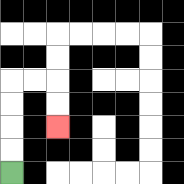{'start': '[0, 7]', 'end': '[2, 5]', 'path_directions': 'U,U,U,U,R,R,D,D', 'path_coordinates': '[[0, 7], [0, 6], [0, 5], [0, 4], [0, 3], [1, 3], [2, 3], [2, 4], [2, 5]]'}